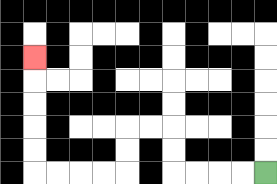{'start': '[11, 7]', 'end': '[1, 2]', 'path_directions': 'L,L,L,L,U,U,L,L,D,D,L,L,L,L,U,U,U,U,U', 'path_coordinates': '[[11, 7], [10, 7], [9, 7], [8, 7], [7, 7], [7, 6], [7, 5], [6, 5], [5, 5], [5, 6], [5, 7], [4, 7], [3, 7], [2, 7], [1, 7], [1, 6], [1, 5], [1, 4], [1, 3], [1, 2]]'}